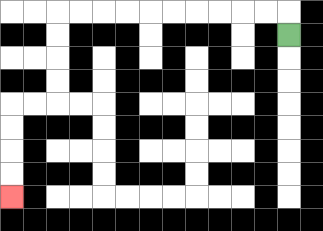{'start': '[12, 1]', 'end': '[0, 8]', 'path_directions': 'U,L,L,L,L,L,L,L,L,L,L,D,D,D,D,L,L,D,D,D,D', 'path_coordinates': '[[12, 1], [12, 0], [11, 0], [10, 0], [9, 0], [8, 0], [7, 0], [6, 0], [5, 0], [4, 0], [3, 0], [2, 0], [2, 1], [2, 2], [2, 3], [2, 4], [1, 4], [0, 4], [0, 5], [0, 6], [0, 7], [0, 8]]'}